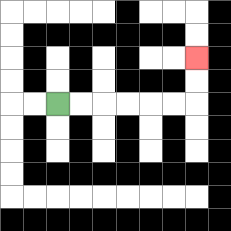{'start': '[2, 4]', 'end': '[8, 2]', 'path_directions': 'R,R,R,R,R,R,U,U', 'path_coordinates': '[[2, 4], [3, 4], [4, 4], [5, 4], [6, 4], [7, 4], [8, 4], [8, 3], [8, 2]]'}